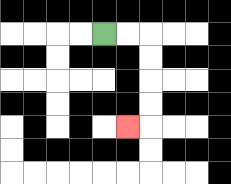{'start': '[4, 1]', 'end': '[5, 5]', 'path_directions': 'R,R,D,D,D,D,L', 'path_coordinates': '[[4, 1], [5, 1], [6, 1], [6, 2], [6, 3], [6, 4], [6, 5], [5, 5]]'}